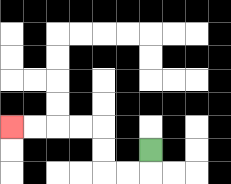{'start': '[6, 6]', 'end': '[0, 5]', 'path_directions': 'D,L,L,U,U,L,L,L,L', 'path_coordinates': '[[6, 6], [6, 7], [5, 7], [4, 7], [4, 6], [4, 5], [3, 5], [2, 5], [1, 5], [0, 5]]'}